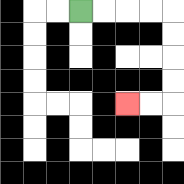{'start': '[3, 0]', 'end': '[5, 4]', 'path_directions': 'R,R,R,R,D,D,D,D,L,L', 'path_coordinates': '[[3, 0], [4, 0], [5, 0], [6, 0], [7, 0], [7, 1], [7, 2], [7, 3], [7, 4], [6, 4], [5, 4]]'}